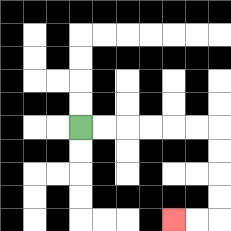{'start': '[3, 5]', 'end': '[7, 9]', 'path_directions': 'R,R,R,R,R,R,D,D,D,D,L,L', 'path_coordinates': '[[3, 5], [4, 5], [5, 5], [6, 5], [7, 5], [8, 5], [9, 5], [9, 6], [9, 7], [9, 8], [9, 9], [8, 9], [7, 9]]'}